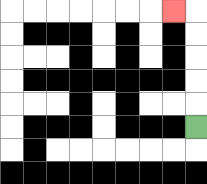{'start': '[8, 5]', 'end': '[7, 0]', 'path_directions': 'U,U,U,U,U,L', 'path_coordinates': '[[8, 5], [8, 4], [8, 3], [8, 2], [8, 1], [8, 0], [7, 0]]'}